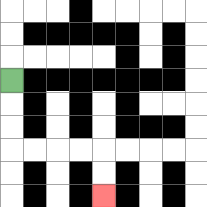{'start': '[0, 3]', 'end': '[4, 8]', 'path_directions': 'D,D,D,R,R,R,R,D,D', 'path_coordinates': '[[0, 3], [0, 4], [0, 5], [0, 6], [1, 6], [2, 6], [3, 6], [4, 6], [4, 7], [4, 8]]'}